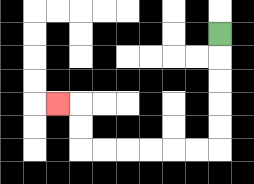{'start': '[9, 1]', 'end': '[2, 4]', 'path_directions': 'D,D,D,D,D,L,L,L,L,L,L,U,U,L', 'path_coordinates': '[[9, 1], [9, 2], [9, 3], [9, 4], [9, 5], [9, 6], [8, 6], [7, 6], [6, 6], [5, 6], [4, 6], [3, 6], [3, 5], [3, 4], [2, 4]]'}